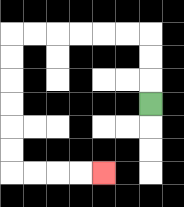{'start': '[6, 4]', 'end': '[4, 7]', 'path_directions': 'U,U,U,L,L,L,L,L,L,D,D,D,D,D,D,R,R,R,R', 'path_coordinates': '[[6, 4], [6, 3], [6, 2], [6, 1], [5, 1], [4, 1], [3, 1], [2, 1], [1, 1], [0, 1], [0, 2], [0, 3], [0, 4], [0, 5], [0, 6], [0, 7], [1, 7], [2, 7], [3, 7], [4, 7]]'}